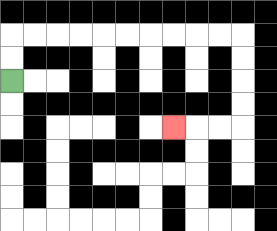{'start': '[0, 3]', 'end': '[7, 5]', 'path_directions': 'U,U,R,R,R,R,R,R,R,R,R,R,D,D,D,D,L,L,L', 'path_coordinates': '[[0, 3], [0, 2], [0, 1], [1, 1], [2, 1], [3, 1], [4, 1], [5, 1], [6, 1], [7, 1], [8, 1], [9, 1], [10, 1], [10, 2], [10, 3], [10, 4], [10, 5], [9, 5], [8, 5], [7, 5]]'}